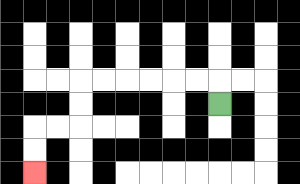{'start': '[9, 4]', 'end': '[1, 7]', 'path_directions': 'U,L,L,L,L,L,L,D,D,L,L,D,D', 'path_coordinates': '[[9, 4], [9, 3], [8, 3], [7, 3], [6, 3], [5, 3], [4, 3], [3, 3], [3, 4], [3, 5], [2, 5], [1, 5], [1, 6], [1, 7]]'}